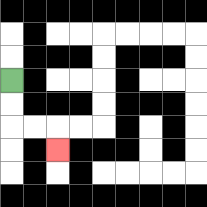{'start': '[0, 3]', 'end': '[2, 6]', 'path_directions': 'D,D,R,R,D', 'path_coordinates': '[[0, 3], [0, 4], [0, 5], [1, 5], [2, 5], [2, 6]]'}